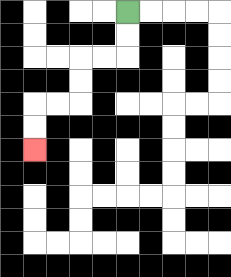{'start': '[5, 0]', 'end': '[1, 6]', 'path_directions': 'D,D,L,L,D,D,L,L,D,D', 'path_coordinates': '[[5, 0], [5, 1], [5, 2], [4, 2], [3, 2], [3, 3], [3, 4], [2, 4], [1, 4], [1, 5], [1, 6]]'}